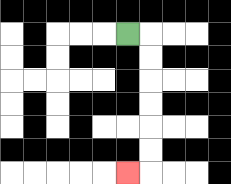{'start': '[5, 1]', 'end': '[5, 7]', 'path_directions': 'R,D,D,D,D,D,D,L', 'path_coordinates': '[[5, 1], [6, 1], [6, 2], [6, 3], [6, 4], [6, 5], [6, 6], [6, 7], [5, 7]]'}